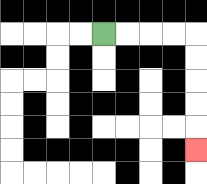{'start': '[4, 1]', 'end': '[8, 6]', 'path_directions': 'R,R,R,R,D,D,D,D,D', 'path_coordinates': '[[4, 1], [5, 1], [6, 1], [7, 1], [8, 1], [8, 2], [8, 3], [8, 4], [8, 5], [8, 6]]'}